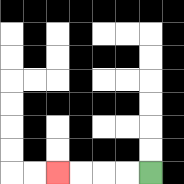{'start': '[6, 7]', 'end': '[2, 7]', 'path_directions': 'L,L,L,L', 'path_coordinates': '[[6, 7], [5, 7], [4, 7], [3, 7], [2, 7]]'}